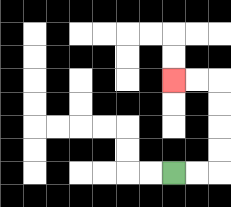{'start': '[7, 7]', 'end': '[7, 3]', 'path_directions': 'R,R,U,U,U,U,L,L', 'path_coordinates': '[[7, 7], [8, 7], [9, 7], [9, 6], [9, 5], [9, 4], [9, 3], [8, 3], [7, 3]]'}